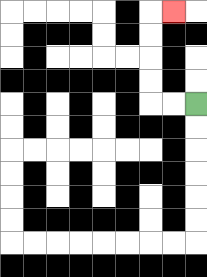{'start': '[8, 4]', 'end': '[7, 0]', 'path_directions': 'L,L,U,U,U,U,R', 'path_coordinates': '[[8, 4], [7, 4], [6, 4], [6, 3], [6, 2], [6, 1], [6, 0], [7, 0]]'}